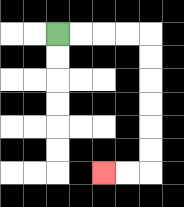{'start': '[2, 1]', 'end': '[4, 7]', 'path_directions': 'R,R,R,R,D,D,D,D,D,D,L,L', 'path_coordinates': '[[2, 1], [3, 1], [4, 1], [5, 1], [6, 1], [6, 2], [6, 3], [6, 4], [6, 5], [6, 6], [6, 7], [5, 7], [4, 7]]'}